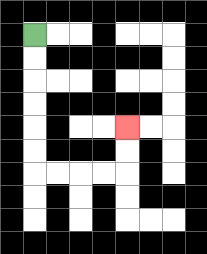{'start': '[1, 1]', 'end': '[5, 5]', 'path_directions': 'D,D,D,D,D,D,R,R,R,R,U,U', 'path_coordinates': '[[1, 1], [1, 2], [1, 3], [1, 4], [1, 5], [1, 6], [1, 7], [2, 7], [3, 7], [4, 7], [5, 7], [5, 6], [5, 5]]'}